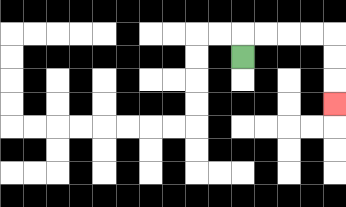{'start': '[10, 2]', 'end': '[14, 4]', 'path_directions': 'U,R,R,R,R,D,D,D', 'path_coordinates': '[[10, 2], [10, 1], [11, 1], [12, 1], [13, 1], [14, 1], [14, 2], [14, 3], [14, 4]]'}